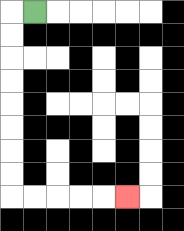{'start': '[1, 0]', 'end': '[5, 8]', 'path_directions': 'L,D,D,D,D,D,D,D,D,R,R,R,R,R', 'path_coordinates': '[[1, 0], [0, 0], [0, 1], [0, 2], [0, 3], [0, 4], [0, 5], [0, 6], [0, 7], [0, 8], [1, 8], [2, 8], [3, 8], [4, 8], [5, 8]]'}